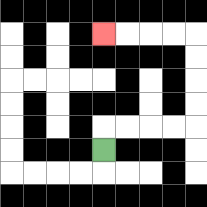{'start': '[4, 6]', 'end': '[4, 1]', 'path_directions': 'U,R,R,R,R,U,U,U,U,L,L,L,L', 'path_coordinates': '[[4, 6], [4, 5], [5, 5], [6, 5], [7, 5], [8, 5], [8, 4], [8, 3], [8, 2], [8, 1], [7, 1], [6, 1], [5, 1], [4, 1]]'}